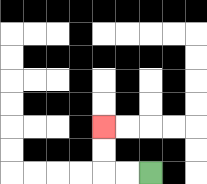{'start': '[6, 7]', 'end': '[4, 5]', 'path_directions': 'L,L,U,U', 'path_coordinates': '[[6, 7], [5, 7], [4, 7], [4, 6], [4, 5]]'}